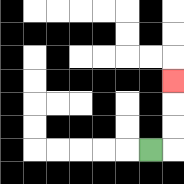{'start': '[6, 6]', 'end': '[7, 3]', 'path_directions': 'R,U,U,U', 'path_coordinates': '[[6, 6], [7, 6], [7, 5], [7, 4], [7, 3]]'}